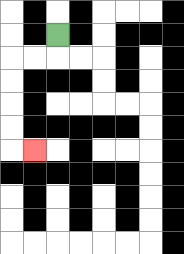{'start': '[2, 1]', 'end': '[1, 6]', 'path_directions': 'D,L,L,D,D,D,D,R', 'path_coordinates': '[[2, 1], [2, 2], [1, 2], [0, 2], [0, 3], [0, 4], [0, 5], [0, 6], [1, 6]]'}